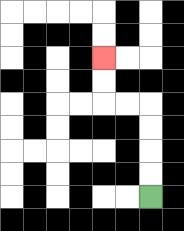{'start': '[6, 8]', 'end': '[4, 2]', 'path_directions': 'U,U,U,U,L,L,U,U', 'path_coordinates': '[[6, 8], [6, 7], [6, 6], [6, 5], [6, 4], [5, 4], [4, 4], [4, 3], [4, 2]]'}